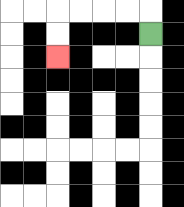{'start': '[6, 1]', 'end': '[2, 2]', 'path_directions': 'U,L,L,L,L,D,D', 'path_coordinates': '[[6, 1], [6, 0], [5, 0], [4, 0], [3, 0], [2, 0], [2, 1], [2, 2]]'}